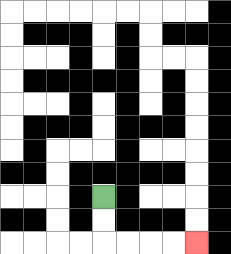{'start': '[4, 8]', 'end': '[8, 10]', 'path_directions': 'D,D,R,R,R,R', 'path_coordinates': '[[4, 8], [4, 9], [4, 10], [5, 10], [6, 10], [7, 10], [8, 10]]'}